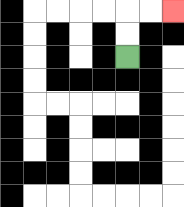{'start': '[5, 2]', 'end': '[7, 0]', 'path_directions': 'U,U,R,R', 'path_coordinates': '[[5, 2], [5, 1], [5, 0], [6, 0], [7, 0]]'}